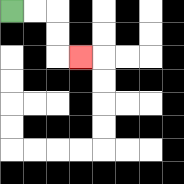{'start': '[0, 0]', 'end': '[3, 2]', 'path_directions': 'R,R,D,D,R', 'path_coordinates': '[[0, 0], [1, 0], [2, 0], [2, 1], [2, 2], [3, 2]]'}